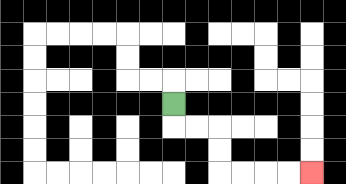{'start': '[7, 4]', 'end': '[13, 7]', 'path_directions': 'D,R,R,D,D,R,R,R,R', 'path_coordinates': '[[7, 4], [7, 5], [8, 5], [9, 5], [9, 6], [9, 7], [10, 7], [11, 7], [12, 7], [13, 7]]'}